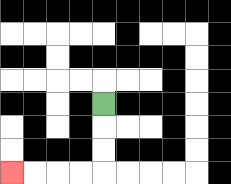{'start': '[4, 4]', 'end': '[0, 7]', 'path_directions': 'D,D,D,L,L,L,L', 'path_coordinates': '[[4, 4], [4, 5], [4, 6], [4, 7], [3, 7], [2, 7], [1, 7], [0, 7]]'}